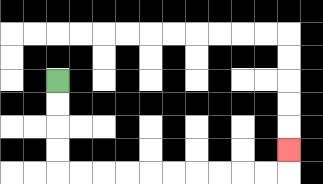{'start': '[2, 3]', 'end': '[12, 6]', 'path_directions': 'D,D,D,D,R,R,R,R,R,R,R,R,R,R,U', 'path_coordinates': '[[2, 3], [2, 4], [2, 5], [2, 6], [2, 7], [3, 7], [4, 7], [5, 7], [6, 7], [7, 7], [8, 7], [9, 7], [10, 7], [11, 7], [12, 7], [12, 6]]'}